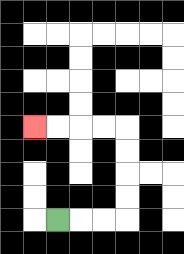{'start': '[2, 9]', 'end': '[1, 5]', 'path_directions': 'R,R,R,U,U,U,U,L,L,L,L', 'path_coordinates': '[[2, 9], [3, 9], [4, 9], [5, 9], [5, 8], [5, 7], [5, 6], [5, 5], [4, 5], [3, 5], [2, 5], [1, 5]]'}